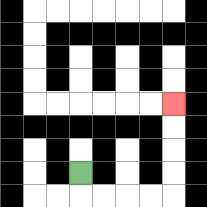{'start': '[3, 7]', 'end': '[7, 4]', 'path_directions': 'D,R,R,R,R,U,U,U,U', 'path_coordinates': '[[3, 7], [3, 8], [4, 8], [5, 8], [6, 8], [7, 8], [7, 7], [7, 6], [7, 5], [7, 4]]'}